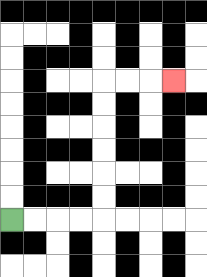{'start': '[0, 9]', 'end': '[7, 3]', 'path_directions': 'R,R,R,R,U,U,U,U,U,U,R,R,R', 'path_coordinates': '[[0, 9], [1, 9], [2, 9], [3, 9], [4, 9], [4, 8], [4, 7], [4, 6], [4, 5], [4, 4], [4, 3], [5, 3], [6, 3], [7, 3]]'}